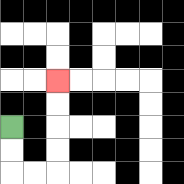{'start': '[0, 5]', 'end': '[2, 3]', 'path_directions': 'D,D,R,R,U,U,U,U', 'path_coordinates': '[[0, 5], [0, 6], [0, 7], [1, 7], [2, 7], [2, 6], [2, 5], [2, 4], [2, 3]]'}